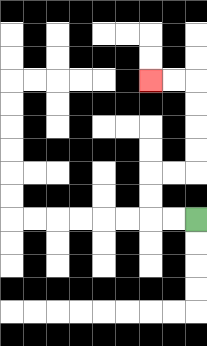{'start': '[8, 9]', 'end': '[6, 3]', 'path_directions': 'L,L,U,U,R,R,U,U,U,U,L,L', 'path_coordinates': '[[8, 9], [7, 9], [6, 9], [6, 8], [6, 7], [7, 7], [8, 7], [8, 6], [8, 5], [8, 4], [8, 3], [7, 3], [6, 3]]'}